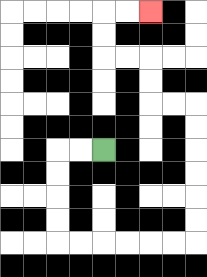{'start': '[4, 6]', 'end': '[6, 0]', 'path_directions': 'L,L,D,D,D,D,R,R,R,R,R,R,U,U,U,U,U,U,L,L,U,U,L,L,U,U,R,R', 'path_coordinates': '[[4, 6], [3, 6], [2, 6], [2, 7], [2, 8], [2, 9], [2, 10], [3, 10], [4, 10], [5, 10], [6, 10], [7, 10], [8, 10], [8, 9], [8, 8], [8, 7], [8, 6], [8, 5], [8, 4], [7, 4], [6, 4], [6, 3], [6, 2], [5, 2], [4, 2], [4, 1], [4, 0], [5, 0], [6, 0]]'}